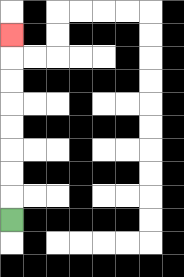{'start': '[0, 9]', 'end': '[0, 1]', 'path_directions': 'U,U,U,U,U,U,U,U', 'path_coordinates': '[[0, 9], [0, 8], [0, 7], [0, 6], [0, 5], [0, 4], [0, 3], [0, 2], [0, 1]]'}